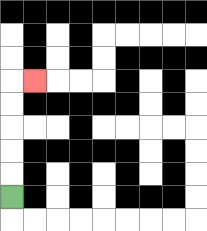{'start': '[0, 8]', 'end': '[1, 3]', 'path_directions': 'U,U,U,U,U,R', 'path_coordinates': '[[0, 8], [0, 7], [0, 6], [0, 5], [0, 4], [0, 3], [1, 3]]'}